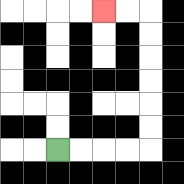{'start': '[2, 6]', 'end': '[4, 0]', 'path_directions': 'R,R,R,R,U,U,U,U,U,U,L,L', 'path_coordinates': '[[2, 6], [3, 6], [4, 6], [5, 6], [6, 6], [6, 5], [6, 4], [6, 3], [6, 2], [6, 1], [6, 0], [5, 0], [4, 0]]'}